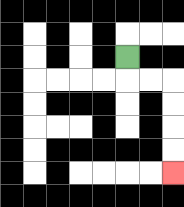{'start': '[5, 2]', 'end': '[7, 7]', 'path_directions': 'D,R,R,D,D,D,D', 'path_coordinates': '[[5, 2], [5, 3], [6, 3], [7, 3], [7, 4], [7, 5], [7, 6], [7, 7]]'}